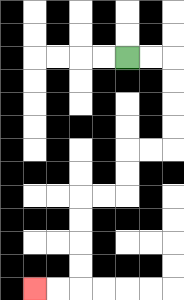{'start': '[5, 2]', 'end': '[1, 12]', 'path_directions': 'R,R,D,D,D,D,L,L,D,D,L,L,D,D,D,D,L,L', 'path_coordinates': '[[5, 2], [6, 2], [7, 2], [7, 3], [7, 4], [7, 5], [7, 6], [6, 6], [5, 6], [5, 7], [5, 8], [4, 8], [3, 8], [3, 9], [3, 10], [3, 11], [3, 12], [2, 12], [1, 12]]'}